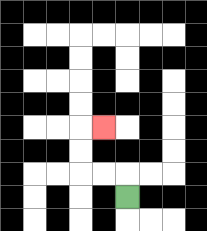{'start': '[5, 8]', 'end': '[4, 5]', 'path_directions': 'U,L,L,U,U,R', 'path_coordinates': '[[5, 8], [5, 7], [4, 7], [3, 7], [3, 6], [3, 5], [4, 5]]'}